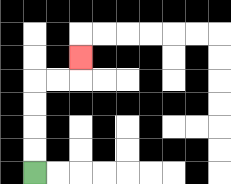{'start': '[1, 7]', 'end': '[3, 2]', 'path_directions': 'U,U,U,U,R,R,U', 'path_coordinates': '[[1, 7], [1, 6], [1, 5], [1, 4], [1, 3], [2, 3], [3, 3], [3, 2]]'}